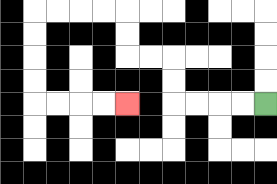{'start': '[11, 4]', 'end': '[5, 4]', 'path_directions': 'L,L,L,L,U,U,L,L,U,U,L,L,L,L,D,D,D,D,R,R,R,R', 'path_coordinates': '[[11, 4], [10, 4], [9, 4], [8, 4], [7, 4], [7, 3], [7, 2], [6, 2], [5, 2], [5, 1], [5, 0], [4, 0], [3, 0], [2, 0], [1, 0], [1, 1], [1, 2], [1, 3], [1, 4], [2, 4], [3, 4], [4, 4], [5, 4]]'}